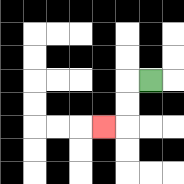{'start': '[6, 3]', 'end': '[4, 5]', 'path_directions': 'L,D,D,L', 'path_coordinates': '[[6, 3], [5, 3], [5, 4], [5, 5], [4, 5]]'}